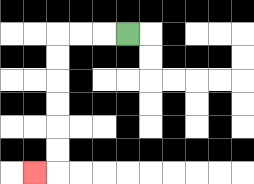{'start': '[5, 1]', 'end': '[1, 7]', 'path_directions': 'L,L,L,D,D,D,D,D,D,L', 'path_coordinates': '[[5, 1], [4, 1], [3, 1], [2, 1], [2, 2], [2, 3], [2, 4], [2, 5], [2, 6], [2, 7], [1, 7]]'}